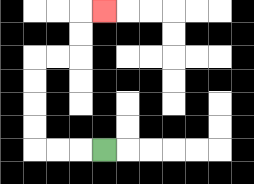{'start': '[4, 6]', 'end': '[4, 0]', 'path_directions': 'L,L,L,U,U,U,U,R,R,U,U,R', 'path_coordinates': '[[4, 6], [3, 6], [2, 6], [1, 6], [1, 5], [1, 4], [1, 3], [1, 2], [2, 2], [3, 2], [3, 1], [3, 0], [4, 0]]'}